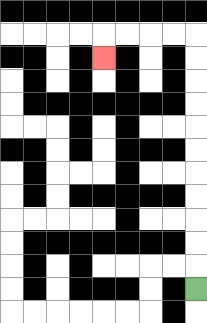{'start': '[8, 12]', 'end': '[4, 2]', 'path_directions': 'U,U,U,U,U,U,U,U,U,U,U,L,L,L,L,D', 'path_coordinates': '[[8, 12], [8, 11], [8, 10], [8, 9], [8, 8], [8, 7], [8, 6], [8, 5], [8, 4], [8, 3], [8, 2], [8, 1], [7, 1], [6, 1], [5, 1], [4, 1], [4, 2]]'}